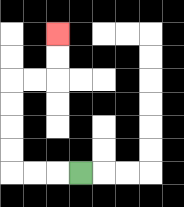{'start': '[3, 7]', 'end': '[2, 1]', 'path_directions': 'L,L,L,U,U,U,U,R,R,U,U', 'path_coordinates': '[[3, 7], [2, 7], [1, 7], [0, 7], [0, 6], [0, 5], [0, 4], [0, 3], [1, 3], [2, 3], [2, 2], [2, 1]]'}